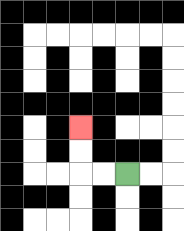{'start': '[5, 7]', 'end': '[3, 5]', 'path_directions': 'L,L,U,U', 'path_coordinates': '[[5, 7], [4, 7], [3, 7], [3, 6], [3, 5]]'}